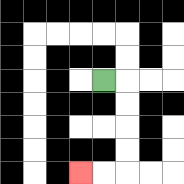{'start': '[4, 3]', 'end': '[3, 7]', 'path_directions': 'R,D,D,D,D,L,L', 'path_coordinates': '[[4, 3], [5, 3], [5, 4], [5, 5], [5, 6], [5, 7], [4, 7], [3, 7]]'}